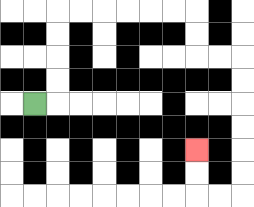{'start': '[1, 4]', 'end': '[8, 6]', 'path_directions': 'R,U,U,U,U,R,R,R,R,R,R,D,D,R,R,D,D,D,D,D,D,L,L,U,U', 'path_coordinates': '[[1, 4], [2, 4], [2, 3], [2, 2], [2, 1], [2, 0], [3, 0], [4, 0], [5, 0], [6, 0], [7, 0], [8, 0], [8, 1], [8, 2], [9, 2], [10, 2], [10, 3], [10, 4], [10, 5], [10, 6], [10, 7], [10, 8], [9, 8], [8, 8], [8, 7], [8, 6]]'}